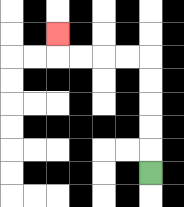{'start': '[6, 7]', 'end': '[2, 1]', 'path_directions': 'U,U,U,U,U,L,L,L,L,U', 'path_coordinates': '[[6, 7], [6, 6], [6, 5], [6, 4], [6, 3], [6, 2], [5, 2], [4, 2], [3, 2], [2, 2], [2, 1]]'}